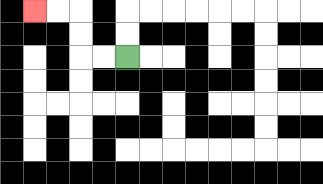{'start': '[5, 2]', 'end': '[1, 0]', 'path_directions': 'L,L,U,U,L,L', 'path_coordinates': '[[5, 2], [4, 2], [3, 2], [3, 1], [3, 0], [2, 0], [1, 0]]'}